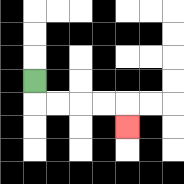{'start': '[1, 3]', 'end': '[5, 5]', 'path_directions': 'D,R,R,R,R,D', 'path_coordinates': '[[1, 3], [1, 4], [2, 4], [3, 4], [4, 4], [5, 4], [5, 5]]'}